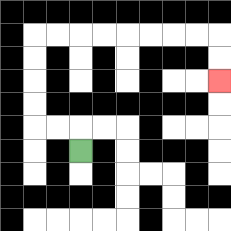{'start': '[3, 6]', 'end': '[9, 3]', 'path_directions': 'U,L,L,U,U,U,U,R,R,R,R,R,R,R,R,D,D', 'path_coordinates': '[[3, 6], [3, 5], [2, 5], [1, 5], [1, 4], [1, 3], [1, 2], [1, 1], [2, 1], [3, 1], [4, 1], [5, 1], [6, 1], [7, 1], [8, 1], [9, 1], [9, 2], [9, 3]]'}